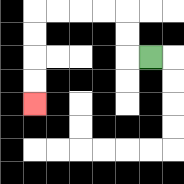{'start': '[6, 2]', 'end': '[1, 4]', 'path_directions': 'L,U,U,L,L,L,L,D,D,D,D', 'path_coordinates': '[[6, 2], [5, 2], [5, 1], [5, 0], [4, 0], [3, 0], [2, 0], [1, 0], [1, 1], [1, 2], [1, 3], [1, 4]]'}